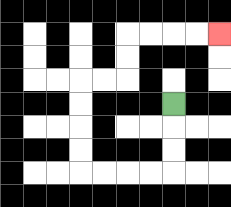{'start': '[7, 4]', 'end': '[9, 1]', 'path_directions': 'D,D,D,L,L,L,L,U,U,U,U,R,R,U,U,R,R,R,R', 'path_coordinates': '[[7, 4], [7, 5], [7, 6], [7, 7], [6, 7], [5, 7], [4, 7], [3, 7], [3, 6], [3, 5], [3, 4], [3, 3], [4, 3], [5, 3], [5, 2], [5, 1], [6, 1], [7, 1], [8, 1], [9, 1]]'}